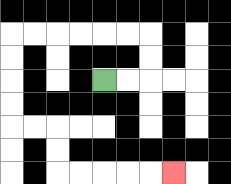{'start': '[4, 3]', 'end': '[7, 7]', 'path_directions': 'R,R,U,U,L,L,L,L,L,L,D,D,D,D,R,R,D,D,R,R,R,R,R', 'path_coordinates': '[[4, 3], [5, 3], [6, 3], [6, 2], [6, 1], [5, 1], [4, 1], [3, 1], [2, 1], [1, 1], [0, 1], [0, 2], [0, 3], [0, 4], [0, 5], [1, 5], [2, 5], [2, 6], [2, 7], [3, 7], [4, 7], [5, 7], [6, 7], [7, 7]]'}